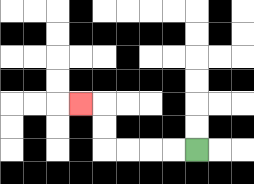{'start': '[8, 6]', 'end': '[3, 4]', 'path_directions': 'L,L,L,L,U,U,L', 'path_coordinates': '[[8, 6], [7, 6], [6, 6], [5, 6], [4, 6], [4, 5], [4, 4], [3, 4]]'}